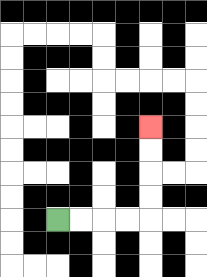{'start': '[2, 9]', 'end': '[6, 5]', 'path_directions': 'R,R,R,R,U,U,U,U', 'path_coordinates': '[[2, 9], [3, 9], [4, 9], [5, 9], [6, 9], [6, 8], [6, 7], [6, 6], [6, 5]]'}